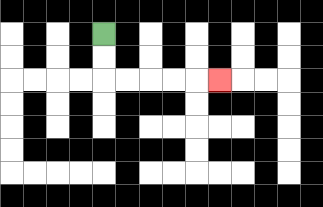{'start': '[4, 1]', 'end': '[9, 3]', 'path_directions': 'D,D,R,R,R,R,R', 'path_coordinates': '[[4, 1], [4, 2], [4, 3], [5, 3], [6, 3], [7, 3], [8, 3], [9, 3]]'}